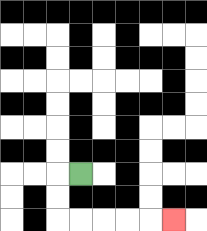{'start': '[3, 7]', 'end': '[7, 9]', 'path_directions': 'L,D,D,R,R,R,R,R', 'path_coordinates': '[[3, 7], [2, 7], [2, 8], [2, 9], [3, 9], [4, 9], [5, 9], [6, 9], [7, 9]]'}